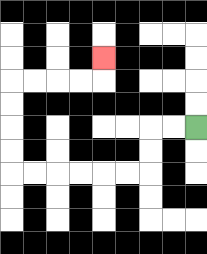{'start': '[8, 5]', 'end': '[4, 2]', 'path_directions': 'L,L,D,D,L,L,L,L,L,L,U,U,U,U,R,R,R,R,U', 'path_coordinates': '[[8, 5], [7, 5], [6, 5], [6, 6], [6, 7], [5, 7], [4, 7], [3, 7], [2, 7], [1, 7], [0, 7], [0, 6], [0, 5], [0, 4], [0, 3], [1, 3], [2, 3], [3, 3], [4, 3], [4, 2]]'}